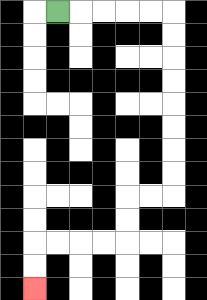{'start': '[2, 0]', 'end': '[1, 12]', 'path_directions': 'R,R,R,R,R,D,D,D,D,D,D,D,D,L,L,D,D,L,L,L,L,D,D', 'path_coordinates': '[[2, 0], [3, 0], [4, 0], [5, 0], [6, 0], [7, 0], [7, 1], [7, 2], [7, 3], [7, 4], [7, 5], [7, 6], [7, 7], [7, 8], [6, 8], [5, 8], [5, 9], [5, 10], [4, 10], [3, 10], [2, 10], [1, 10], [1, 11], [1, 12]]'}